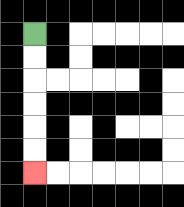{'start': '[1, 1]', 'end': '[1, 7]', 'path_directions': 'D,D,D,D,D,D', 'path_coordinates': '[[1, 1], [1, 2], [1, 3], [1, 4], [1, 5], [1, 6], [1, 7]]'}